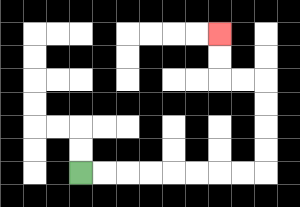{'start': '[3, 7]', 'end': '[9, 1]', 'path_directions': 'R,R,R,R,R,R,R,R,U,U,U,U,L,L,U,U', 'path_coordinates': '[[3, 7], [4, 7], [5, 7], [6, 7], [7, 7], [8, 7], [9, 7], [10, 7], [11, 7], [11, 6], [11, 5], [11, 4], [11, 3], [10, 3], [9, 3], [9, 2], [9, 1]]'}